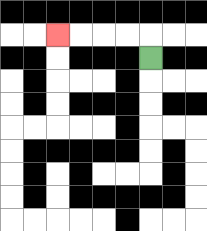{'start': '[6, 2]', 'end': '[2, 1]', 'path_directions': 'U,L,L,L,L', 'path_coordinates': '[[6, 2], [6, 1], [5, 1], [4, 1], [3, 1], [2, 1]]'}